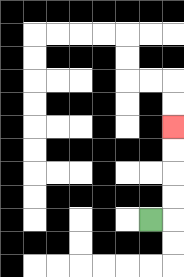{'start': '[6, 9]', 'end': '[7, 5]', 'path_directions': 'R,U,U,U,U', 'path_coordinates': '[[6, 9], [7, 9], [7, 8], [7, 7], [7, 6], [7, 5]]'}